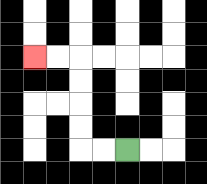{'start': '[5, 6]', 'end': '[1, 2]', 'path_directions': 'L,L,U,U,U,U,L,L', 'path_coordinates': '[[5, 6], [4, 6], [3, 6], [3, 5], [3, 4], [3, 3], [3, 2], [2, 2], [1, 2]]'}